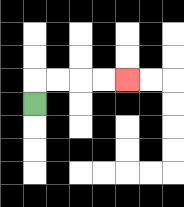{'start': '[1, 4]', 'end': '[5, 3]', 'path_directions': 'U,R,R,R,R', 'path_coordinates': '[[1, 4], [1, 3], [2, 3], [3, 3], [4, 3], [5, 3]]'}